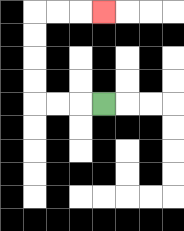{'start': '[4, 4]', 'end': '[4, 0]', 'path_directions': 'L,L,L,U,U,U,U,R,R,R', 'path_coordinates': '[[4, 4], [3, 4], [2, 4], [1, 4], [1, 3], [1, 2], [1, 1], [1, 0], [2, 0], [3, 0], [4, 0]]'}